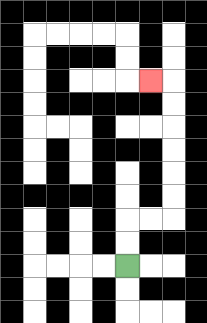{'start': '[5, 11]', 'end': '[6, 3]', 'path_directions': 'U,U,R,R,U,U,U,U,U,U,L', 'path_coordinates': '[[5, 11], [5, 10], [5, 9], [6, 9], [7, 9], [7, 8], [7, 7], [7, 6], [7, 5], [7, 4], [7, 3], [6, 3]]'}